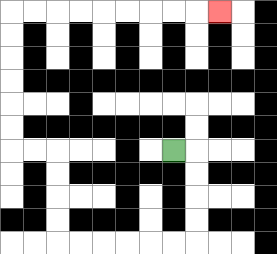{'start': '[7, 6]', 'end': '[9, 0]', 'path_directions': 'R,D,D,D,D,L,L,L,L,L,L,U,U,U,U,L,L,U,U,U,U,U,U,R,R,R,R,R,R,R,R,R', 'path_coordinates': '[[7, 6], [8, 6], [8, 7], [8, 8], [8, 9], [8, 10], [7, 10], [6, 10], [5, 10], [4, 10], [3, 10], [2, 10], [2, 9], [2, 8], [2, 7], [2, 6], [1, 6], [0, 6], [0, 5], [0, 4], [0, 3], [0, 2], [0, 1], [0, 0], [1, 0], [2, 0], [3, 0], [4, 0], [5, 0], [6, 0], [7, 0], [8, 0], [9, 0]]'}